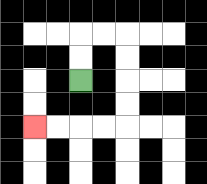{'start': '[3, 3]', 'end': '[1, 5]', 'path_directions': 'U,U,R,R,D,D,D,D,L,L,L,L', 'path_coordinates': '[[3, 3], [3, 2], [3, 1], [4, 1], [5, 1], [5, 2], [5, 3], [5, 4], [5, 5], [4, 5], [3, 5], [2, 5], [1, 5]]'}